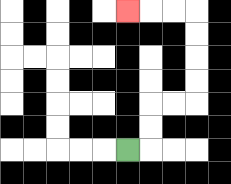{'start': '[5, 6]', 'end': '[5, 0]', 'path_directions': 'R,U,U,R,R,U,U,U,U,L,L,L', 'path_coordinates': '[[5, 6], [6, 6], [6, 5], [6, 4], [7, 4], [8, 4], [8, 3], [8, 2], [8, 1], [8, 0], [7, 0], [6, 0], [5, 0]]'}